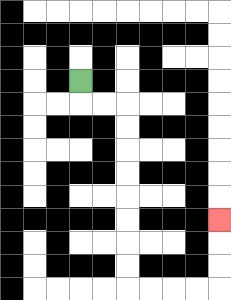{'start': '[3, 3]', 'end': '[9, 9]', 'path_directions': 'D,R,R,D,D,D,D,D,D,D,D,R,R,R,R,U,U,U', 'path_coordinates': '[[3, 3], [3, 4], [4, 4], [5, 4], [5, 5], [5, 6], [5, 7], [5, 8], [5, 9], [5, 10], [5, 11], [5, 12], [6, 12], [7, 12], [8, 12], [9, 12], [9, 11], [9, 10], [9, 9]]'}